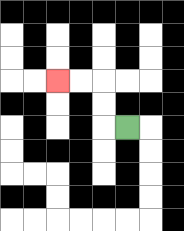{'start': '[5, 5]', 'end': '[2, 3]', 'path_directions': 'L,U,U,L,L', 'path_coordinates': '[[5, 5], [4, 5], [4, 4], [4, 3], [3, 3], [2, 3]]'}